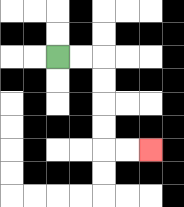{'start': '[2, 2]', 'end': '[6, 6]', 'path_directions': 'R,R,D,D,D,D,R,R', 'path_coordinates': '[[2, 2], [3, 2], [4, 2], [4, 3], [4, 4], [4, 5], [4, 6], [5, 6], [6, 6]]'}